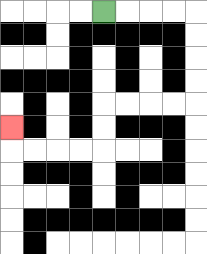{'start': '[4, 0]', 'end': '[0, 5]', 'path_directions': 'R,R,R,R,D,D,D,D,L,L,L,L,D,D,L,L,L,L,U', 'path_coordinates': '[[4, 0], [5, 0], [6, 0], [7, 0], [8, 0], [8, 1], [8, 2], [8, 3], [8, 4], [7, 4], [6, 4], [5, 4], [4, 4], [4, 5], [4, 6], [3, 6], [2, 6], [1, 6], [0, 6], [0, 5]]'}